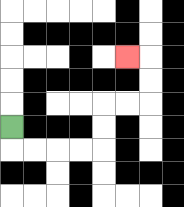{'start': '[0, 5]', 'end': '[5, 2]', 'path_directions': 'D,R,R,R,R,U,U,R,R,U,U,L', 'path_coordinates': '[[0, 5], [0, 6], [1, 6], [2, 6], [3, 6], [4, 6], [4, 5], [4, 4], [5, 4], [6, 4], [6, 3], [6, 2], [5, 2]]'}